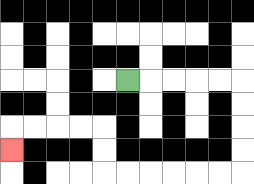{'start': '[5, 3]', 'end': '[0, 6]', 'path_directions': 'R,R,R,R,R,D,D,D,D,L,L,L,L,L,L,U,U,L,L,L,L,D', 'path_coordinates': '[[5, 3], [6, 3], [7, 3], [8, 3], [9, 3], [10, 3], [10, 4], [10, 5], [10, 6], [10, 7], [9, 7], [8, 7], [7, 7], [6, 7], [5, 7], [4, 7], [4, 6], [4, 5], [3, 5], [2, 5], [1, 5], [0, 5], [0, 6]]'}